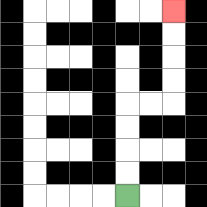{'start': '[5, 8]', 'end': '[7, 0]', 'path_directions': 'U,U,U,U,R,R,U,U,U,U', 'path_coordinates': '[[5, 8], [5, 7], [5, 6], [5, 5], [5, 4], [6, 4], [7, 4], [7, 3], [7, 2], [7, 1], [7, 0]]'}